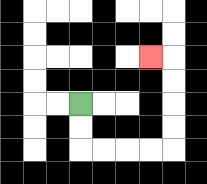{'start': '[3, 4]', 'end': '[6, 2]', 'path_directions': 'D,D,R,R,R,R,U,U,U,U,L', 'path_coordinates': '[[3, 4], [3, 5], [3, 6], [4, 6], [5, 6], [6, 6], [7, 6], [7, 5], [7, 4], [7, 3], [7, 2], [6, 2]]'}